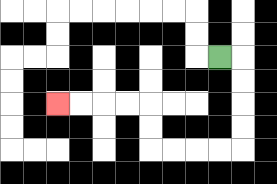{'start': '[9, 2]', 'end': '[2, 4]', 'path_directions': 'R,D,D,D,D,L,L,L,L,U,U,L,L,L,L', 'path_coordinates': '[[9, 2], [10, 2], [10, 3], [10, 4], [10, 5], [10, 6], [9, 6], [8, 6], [7, 6], [6, 6], [6, 5], [6, 4], [5, 4], [4, 4], [3, 4], [2, 4]]'}